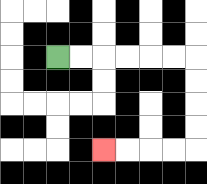{'start': '[2, 2]', 'end': '[4, 6]', 'path_directions': 'R,R,R,R,R,R,D,D,D,D,L,L,L,L', 'path_coordinates': '[[2, 2], [3, 2], [4, 2], [5, 2], [6, 2], [7, 2], [8, 2], [8, 3], [8, 4], [8, 5], [8, 6], [7, 6], [6, 6], [5, 6], [4, 6]]'}